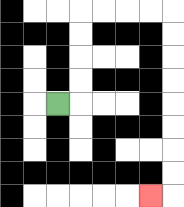{'start': '[2, 4]', 'end': '[6, 8]', 'path_directions': 'R,U,U,U,U,R,R,R,R,D,D,D,D,D,D,D,D,L', 'path_coordinates': '[[2, 4], [3, 4], [3, 3], [3, 2], [3, 1], [3, 0], [4, 0], [5, 0], [6, 0], [7, 0], [7, 1], [7, 2], [7, 3], [7, 4], [7, 5], [7, 6], [7, 7], [7, 8], [6, 8]]'}